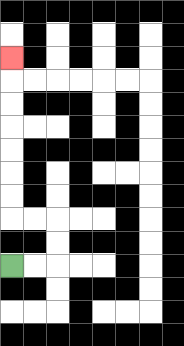{'start': '[0, 11]', 'end': '[0, 2]', 'path_directions': 'R,R,U,U,L,L,U,U,U,U,U,U,U', 'path_coordinates': '[[0, 11], [1, 11], [2, 11], [2, 10], [2, 9], [1, 9], [0, 9], [0, 8], [0, 7], [0, 6], [0, 5], [0, 4], [0, 3], [0, 2]]'}